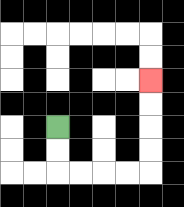{'start': '[2, 5]', 'end': '[6, 3]', 'path_directions': 'D,D,R,R,R,R,U,U,U,U', 'path_coordinates': '[[2, 5], [2, 6], [2, 7], [3, 7], [4, 7], [5, 7], [6, 7], [6, 6], [6, 5], [6, 4], [6, 3]]'}